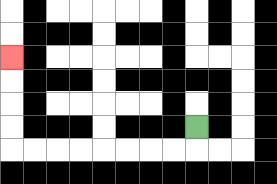{'start': '[8, 5]', 'end': '[0, 2]', 'path_directions': 'D,L,L,L,L,L,L,L,L,U,U,U,U', 'path_coordinates': '[[8, 5], [8, 6], [7, 6], [6, 6], [5, 6], [4, 6], [3, 6], [2, 6], [1, 6], [0, 6], [0, 5], [0, 4], [0, 3], [0, 2]]'}